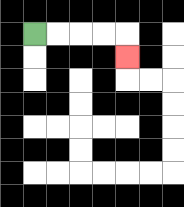{'start': '[1, 1]', 'end': '[5, 2]', 'path_directions': 'R,R,R,R,D', 'path_coordinates': '[[1, 1], [2, 1], [3, 1], [4, 1], [5, 1], [5, 2]]'}